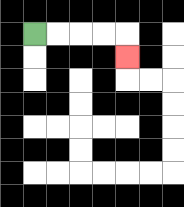{'start': '[1, 1]', 'end': '[5, 2]', 'path_directions': 'R,R,R,R,D', 'path_coordinates': '[[1, 1], [2, 1], [3, 1], [4, 1], [5, 1], [5, 2]]'}